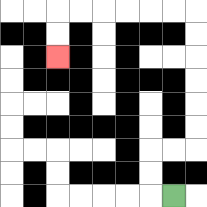{'start': '[7, 8]', 'end': '[2, 2]', 'path_directions': 'L,U,U,R,R,U,U,U,U,U,U,L,L,L,L,L,L,D,D', 'path_coordinates': '[[7, 8], [6, 8], [6, 7], [6, 6], [7, 6], [8, 6], [8, 5], [8, 4], [8, 3], [8, 2], [8, 1], [8, 0], [7, 0], [6, 0], [5, 0], [4, 0], [3, 0], [2, 0], [2, 1], [2, 2]]'}